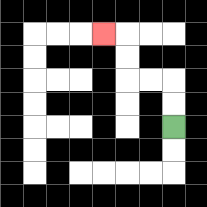{'start': '[7, 5]', 'end': '[4, 1]', 'path_directions': 'U,U,L,L,U,U,L', 'path_coordinates': '[[7, 5], [7, 4], [7, 3], [6, 3], [5, 3], [5, 2], [5, 1], [4, 1]]'}